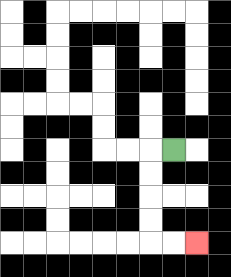{'start': '[7, 6]', 'end': '[8, 10]', 'path_directions': 'L,D,D,D,D,R,R', 'path_coordinates': '[[7, 6], [6, 6], [6, 7], [6, 8], [6, 9], [6, 10], [7, 10], [8, 10]]'}